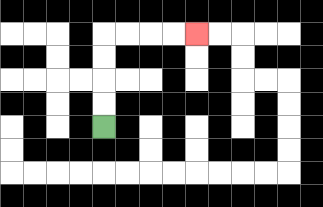{'start': '[4, 5]', 'end': '[8, 1]', 'path_directions': 'U,U,U,U,R,R,R,R', 'path_coordinates': '[[4, 5], [4, 4], [4, 3], [4, 2], [4, 1], [5, 1], [6, 1], [7, 1], [8, 1]]'}